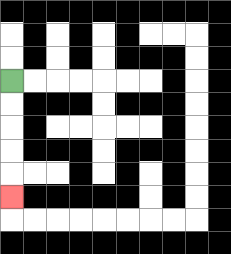{'start': '[0, 3]', 'end': '[0, 8]', 'path_directions': 'D,D,D,D,D', 'path_coordinates': '[[0, 3], [0, 4], [0, 5], [0, 6], [0, 7], [0, 8]]'}